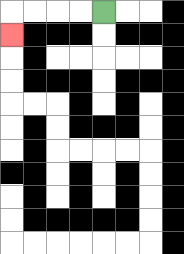{'start': '[4, 0]', 'end': '[0, 1]', 'path_directions': 'L,L,L,L,D', 'path_coordinates': '[[4, 0], [3, 0], [2, 0], [1, 0], [0, 0], [0, 1]]'}